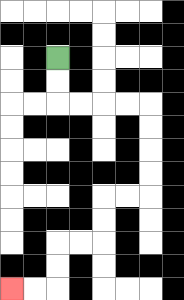{'start': '[2, 2]', 'end': '[0, 12]', 'path_directions': 'D,D,R,R,R,R,D,D,D,D,L,L,D,D,L,L,D,D,L,L', 'path_coordinates': '[[2, 2], [2, 3], [2, 4], [3, 4], [4, 4], [5, 4], [6, 4], [6, 5], [6, 6], [6, 7], [6, 8], [5, 8], [4, 8], [4, 9], [4, 10], [3, 10], [2, 10], [2, 11], [2, 12], [1, 12], [0, 12]]'}